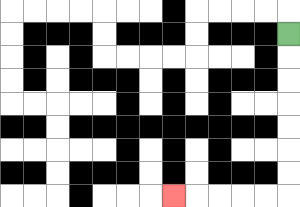{'start': '[12, 1]', 'end': '[7, 8]', 'path_directions': 'D,D,D,D,D,D,D,L,L,L,L,L', 'path_coordinates': '[[12, 1], [12, 2], [12, 3], [12, 4], [12, 5], [12, 6], [12, 7], [12, 8], [11, 8], [10, 8], [9, 8], [8, 8], [7, 8]]'}